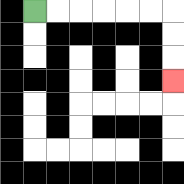{'start': '[1, 0]', 'end': '[7, 3]', 'path_directions': 'R,R,R,R,R,R,D,D,D', 'path_coordinates': '[[1, 0], [2, 0], [3, 0], [4, 0], [5, 0], [6, 0], [7, 0], [7, 1], [7, 2], [7, 3]]'}